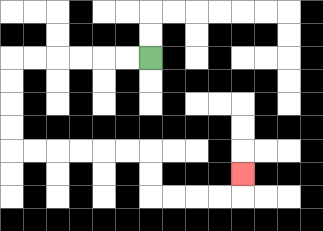{'start': '[6, 2]', 'end': '[10, 7]', 'path_directions': 'L,L,L,L,L,L,D,D,D,D,R,R,R,R,R,R,D,D,R,R,R,R,U', 'path_coordinates': '[[6, 2], [5, 2], [4, 2], [3, 2], [2, 2], [1, 2], [0, 2], [0, 3], [0, 4], [0, 5], [0, 6], [1, 6], [2, 6], [3, 6], [4, 6], [5, 6], [6, 6], [6, 7], [6, 8], [7, 8], [8, 8], [9, 8], [10, 8], [10, 7]]'}